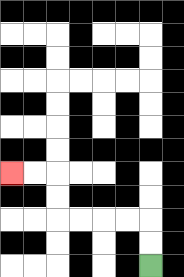{'start': '[6, 11]', 'end': '[0, 7]', 'path_directions': 'U,U,L,L,L,L,U,U,L,L', 'path_coordinates': '[[6, 11], [6, 10], [6, 9], [5, 9], [4, 9], [3, 9], [2, 9], [2, 8], [2, 7], [1, 7], [0, 7]]'}